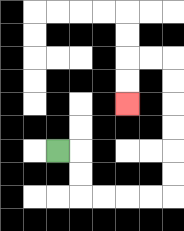{'start': '[2, 6]', 'end': '[5, 4]', 'path_directions': 'R,D,D,R,R,R,R,U,U,U,U,U,U,L,L,D,D', 'path_coordinates': '[[2, 6], [3, 6], [3, 7], [3, 8], [4, 8], [5, 8], [6, 8], [7, 8], [7, 7], [7, 6], [7, 5], [7, 4], [7, 3], [7, 2], [6, 2], [5, 2], [5, 3], [5, 4]]'}